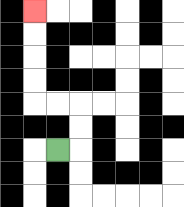{'start': '[2, 6]', 'end': '[1, 0]', 'path_directions': 'R,U,U,L,L,U,U,U,U', 'path_coordinates': '[[2, 6], [3, 6], [3, 5], [3, 4], [2, 4], [1, 4], [1, 3], [1, 2], [1, 1], [1, 0]]'}